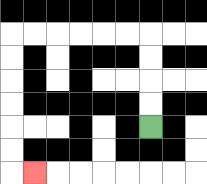{'start': '[6, 5]', 'end': '[1, 7]', 'path_directions': 'U,U,U,U,L,L,L,L,L,L,D,D,D,D,D,D,R', 'path_coordinates': '[[6, 5], [6, 4], [6, 3], [6, 2], [6, 1], [5, 1], [4, 1], [3, 1], [2, 1], [1, 1], [0, 1], [0, 2], [0, 3], [0, 4], [0, 5], [0, 6], [0, 7], [1, 7]]'}